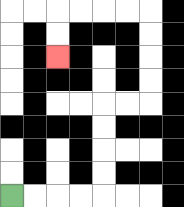{'start': '[0, 8]', 'end': '[2, 2]', 'path_directions': 'R,R,R,R,U,U,U,U,R,R,U,U,U,U,L,L,L,L,D,D', 'path_coordinates': '[[0, 8], [1, 8], [2, 8], [3, 8], [4, 8], [4, 7], [4, 6], [4, 5], [4, 4], [5, 4], [6, 4], [6, 3], [6, 2], [6, 1], [6, 0], [5, 0], [4, 0], [3, 0], [2, 0], [2, 1], [2, 2]]'}